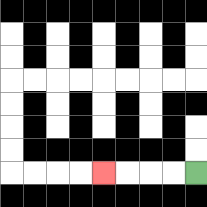{'start': '[8, 7]', 'end': '[4, 7]', 'path_directions': 'L,L,L,L', 'path_coordinates': '[[8, 7], [7, 7], [6, 7], [5, 7], [4, 7]]'}